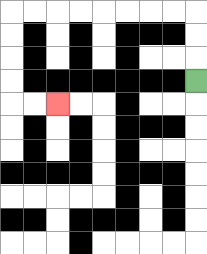{'start': '[8, 3]', 'end': '[2, 4]', 'path_directions': 'U,U,U,L,L,L,L,L,L,L,L,D,D,D,D,R,R', 'path_coordinates': '[[8, 3], [8, 2], [8, 1], [8, 0], [7, 0], [6, 0], [5, 0], [4, 0], [3, 0], [2, 0], [1, 0], [0, 0], [0, 1], [0, 2], [0, 3], [0, 4], [1, 4], [2, 4]]'}